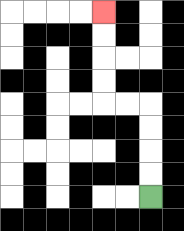{'start': '[6, 8]', 'end': '[4, 0]', 'path_directions': 'U,U,U,U,L,L,U,U,U,U', 'path_coordinates': '[[6, 8], [6, 7], [6, 6], [6, 5], [6, 4], [5, 4], [4, 4], [4, 3], [4, 2], [4, 1], [4, 0]]'}